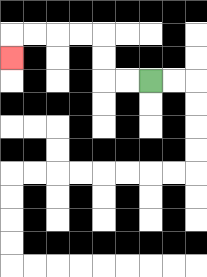{'start': '[6, 3]', 'end': '[0, 2]', 'path_directions': 'L,L,U,U,L,L,L,L,D', 'path_coordinates': '[[6, 3], [5, 3], [4, 3], [4, 2], [4, 1], [3, 1], [2, 1], [1, 1], [0, 1], [0, 2]]'}